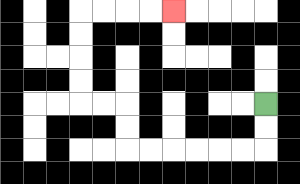{'start': '[11, 4]', 'end': '[7, 0]', 'path_directions': 'D,D,L,L,L,L,L,L,U,U,L,L,U,U,U,U,R,R,R,R', 'path_coordinates': '[[11, 4], [11, 5], [11, 6], [10, 6], [9, 6], [8, 6], [7, 6], [6, 6], [5, 6], [5, 5], [5, 4], [4, 4], [3, 4], [3, 3], [3, 2], [3, 1], [3, 0], [4, 0], [5, 0], [6, 0], [7, 0]]'}